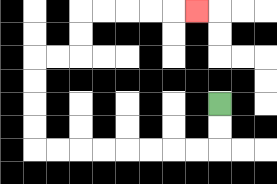{'start': '[9, 4]', 'end': '[8, 0]', 'path_directions': 'D,D,L,L,L,L,L,L,L,L,U,U,U,U,R,R,U,U,R,R,R,R,R', 'path_coordinates': '[[9, 4], [9, 5], [9, 6], [8, 6], [7, 6], [6, 6], [5, 6], [4, 6], [3, 6], [2, 6], [1, 6], [1, 5], [1, 4], [1, 3], [1, 2], [2, 2], [3, 2], [3, 1], [3, 0], [4, 0], [5, 0], [6, 0], [7, 0], [8, 0]]'}